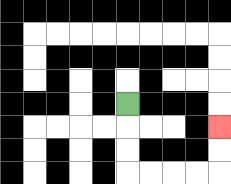{'start': '[5, 4]', 'end': '[9, 5]', 'path_directions': 'D,D,D,R,R,R,R,U,U', 'path_coordinates': '[[5, 4], [5, 5], [5, 6], [5, 7], [6, 7], [7, 7], [8, 7], [9, 7], [9, 6], [9, 5]]'}